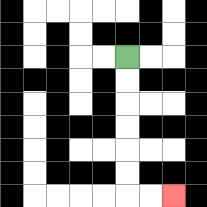{'start': '[5, 2]', 'end': '[7, 8]', 'path_directions': 'D,D,D,D,D,D,R,R', 'path_coordinates': '[[5, 2], [5, 3], [5, 4], [5, 5], [5, 6], [5, 7], [5, 8], [6, 8], [7, 8]]'}